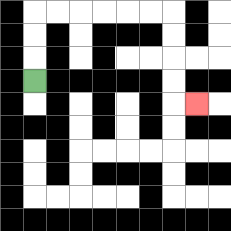{'start': '[1, 3]', 'end': '[8, 4]', 'path_directions': 'U,U,U,R,R,R,R,R,R,D,D,D,D,R', 'path_coordinates': '[[1, 3], [1, 2], [1, 1], [1, 0], [2, 0], [3, 0], [4, 0], [5, 0], [6, 0], [7, 0], [7, 1], [7, 2], [7, 3], [7, 4], [8, 4]]'}